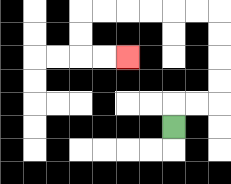{'start': '[7, 5]', 'end': '[5, 2]', 'path_directions': 'U,R,R,U,U,U,U,L,L,L,L,L,L,D,D,R,R', 'path_coordinates': '[[7, 5], [7, 4], [8, 4], [9, 4], [9, 3], [9, 2], [9, 1], [9, 0], [8, 0], [7, 0], [6, 0], [5, 0], [4, 0], [3, 0], [3, 1], [3, 2], [4, 2], [5, 2]]'}